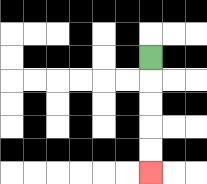{'start': '[6, 2]', 'end': '[6, 7]', 'path_directions': 'D,D,D,D,D', 'path_coordinates': '[[6, 2], [6, 3], [6, 4], [6, 5], [6, 6], [6, 7]]'}